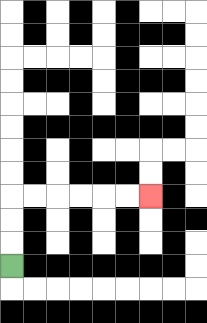{'start': '[0, 11]', 'end': '[6, 8]', 'path_directions': 'U,U,U,R,R,R,R,R,R', 'path_coordinates': '[[0, 11], [0, 10], [0, 9], [0, 8], [1, 8], [2, 8], [3, 8], [4, 8], [5, 8], [6, 8]]'}